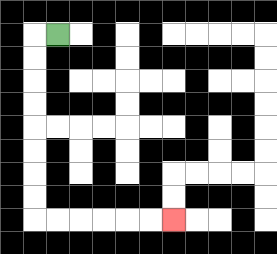{'start': '[2, 1]', 'end': '[7, 9]', 'path_directions': 'L,D,D,D,D,D,D,D,D,R,R,R,R,R,R', 'path_coordinates': '[[2, 1], [1, 1], [1, 2], [1, 3], [1, 4], [1, 5], [1, 6], [1, 7], [1, 8], [1, 9], [2, 9], [3, 9], [4, 9], [5, 9], [6, 9], [7, 9]]'}